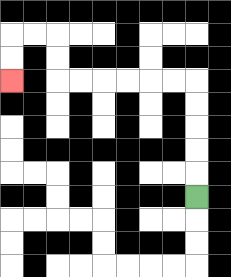{'start': '[8, 8]', 'end': '[0, 3]', 'path_directions': 'U,U,U,U,U,L,L,L,L,L,L,U,U,L,L,D,D', 'path_coordinates': '[[8, 8], [8, 7], [8, 6], [8, 5], [8, 4], [8, 3], [7, 3], [6, 3], [5, 3], [4, 3], [3, 3], [2, 3], [2, 2], [2, 1], [1, 1], [0, 1], [0, 2], [0, 3]]'}